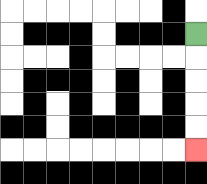{'start': '[8, 1]', 'end': '[8, 6]', 'path_directions': 'D,D,D,D,D', 'path_coordinates': '[[8, 1], [8, 2], [8, 3], [8, 4], [8, 5], [8, 6]]'}